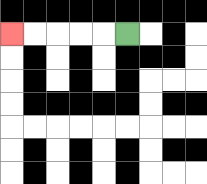{'start': '[5, 1]', 'end': '[0, 1]', 'path_directions': 'L,L,L,L,L', 'path_coordinates': '[[5, 1], [4, 1], [3, 1], [2, 1], [1, 1], [0, 1]]'}